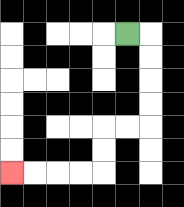{'start': '[5, 1]', 'end': '[0, 7]', 'path_directions': 'R,D,D,D,D,L,L,D,D,L,L,L,L', 'path_coordinates': '[[5, 1], [6, 1], [6, 2], [6, 3], [6, 4], [6, 5], [5, 5], [4, 5], [4, 6], [4, 7], [3, 7], [2, 7], [1, 7], [0, 7]]'}